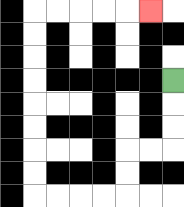{'start': '[7, 3]', 'end': '[6, 0]', 'path_directions': 'D,D,D,L,L,D,D,L,L,L,L,U,U,U,U,U,U,U,U,R,R,R,R,R', 'path_coordinates': '[[7, 3], [7, 4], [7, 5], [7, 6], [6, 6], [5, 6], [5, 7], [5, 8], [4, 8], [3, 8], [2, 8], [1, 8], [1, 7], [1, 6], [1, 5], [1, 4], [1, 3], [1, 2], [1, 1], [1, 0], [2, 0], [3, 0], [4, 0], [5, 0], [6, 0]]'}